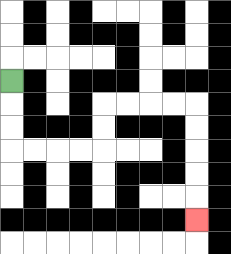{'start': '[0, 3]', 'end': '[8, 9]', 'path_directions': 'D,D,D,R,R,R,R,U,U,R,R,R,R,D,D,D,D,D', 'path_coordinates': '[[0, 3], [0, 4], [0, 5], [0, 6], [1, 6], [2, 6], [3, 6], [4, 6], [4, 5], [4, 4], [5, 4], [6, 4], [7, 4], [8, 4], [8, 5], [8, 6], [8, 7], [8, 8], [8, 9]]'}